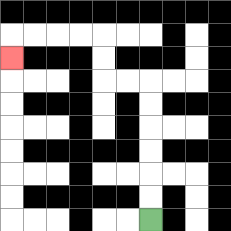{'start': '[6, 9]', 'end': '[0, 2]', 'path_directions': 'U,U,U,U,U,U,L,L,U,U,L,L,L,L,D', 'path_coordinates': '[[6, 9], [6, 8], [6, 7], [6, 6], [6, 5], [6, 4], [6, 3], [5, 3], [4, 3], [4, 2], [4, 1], [3, 1], [2, 1], [1, 1], [0, 1], [0, 2]]'}